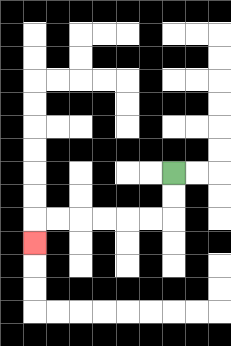{'start': '[7, 7]', 'end': '[1, 10]', 'path_directions': 'D,D,L,L,L,L,L,L,D', 'path_coordinates': '[[7, 7], [7, 8], [7, 9], [6, 9], [5, 9], [4, 9], [3, 9], [2, 9], [1, 9], [1, 10]]'}